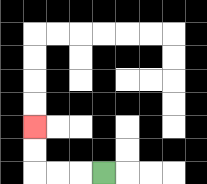{'start': '[4, 7]', 'end': '[1, 5]', 'path_directions': 'L,L,L,U,U', 'path_coordinates': '[[4, 7], [3, 7], [2, 7], [1, 7], [1, 6], [1, 5]]'}